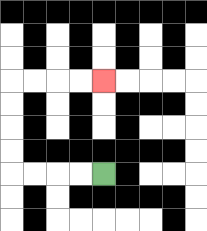{'start': '[4, 7]', 'end': '[4, 3]', 'path_directions': 'L,L,L,L,U,U,U,U,R,R,R,R', 'path_coordinates': '[[4, 7], [3, 7], [2, 7], [1, 7], [0, 7], [0, 6], [0, 5], [0, 4], [0, 3], [1, 3], [2, 3], [3, 3], [4, 3]]'}